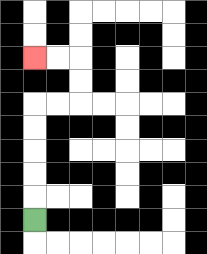{'start': '[1, 9]', 'end': '[1, 2]', 'path_directions': 'U,U,U,U,U,R,R,U,U,L,L', 'path_coordinates': '[[1, 9], [1, 8], [1, 7], [1, 6], [1, 5], [1, 4], [2, 4], [3, 4], [3, 3], [3, 2], [2, 2], [1, 2]]'}